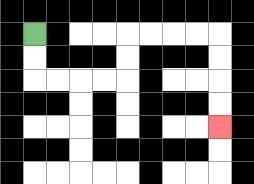{'start': '[1, 1]', 'end': '[9, 5]', 'path_directions': 'D,D,R,R,R,R,U,U,R,R,R,R,D,D,D,D', 'path_coordinates': '[[1, 1], [1, 2], [1, 3], [2, 3], [3, 3], [4, 3], [5, 3], [5, 2], [5, 1], [6, 1], [7, 1], [8, 1], [9, 1], [9, 2], [9, 3], [9, 4], [9, 5]]'}